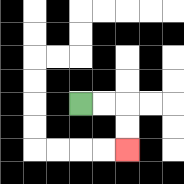{'start': '[3, 4]', 'end': '[5, 6]', 'path_directions': 'R,R,D,D', 'path_coordinates': '[[3, 4], [4, 4], [5, 4], [5, 5], [5, 6]]'}